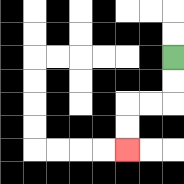{'start': '[7, 2]', 'end': '[5, 6]', 'path_directions': 'D,D,L,L,D,D', 'path_coordinates': '[[7, 2], [7, 3], [7, 4], [6, 4], [5, 4], [5, 5], [5, 6]]'}